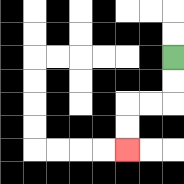{'start': '[7, 2]', 'end': '[5, 6]', 'path_directions': 'D,D,L,L,D,D', 'path_coordinates': '[[7, 2], [7, 3], [7, 4], [6, 4], [5, 4], [5, 5], [5, 6]]'}